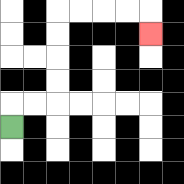{'start': '[0, 5]', 'end': '[6, 1]', 'path_directions': 'U,R,R,U,U,U,U,R,R,R,R,D', 'path_coordinates': '[[0, 5], [0, 4], [1, 4], [2, 4], [2, 3], [2, 2], [2, 1], [2, 0], [3, 0], [4, 0], [5, 0], [6, 0], [6, 1]]'}